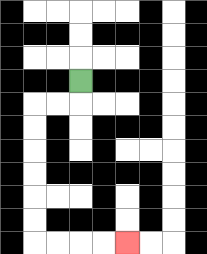{'start': '[3, 3]', 'end': '[5, 10]', 'path_directions': 'D,L,L,D,D,D,D,D,D,R,R,R,R', 'path_coordinates': '[[3, 3], [3, 4], [2, 4], [1, 4], [1, 5], [1, 6], [1, 7], [1, 8], [1, 9], [1, 10], [2, 10], [3, 10], [4, 10], [5, 10]]'}